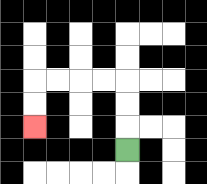{'start': '[5, 6]', 'end': '[1, 5]', 'path_directions': 'U,U,U,L,L,L,L,D,D', 'path_coordinates': '[[5, 6], [5, 5], [5, 4], [5, 3], [4, 3], [3, 3], [2, 3], [1, 3], [1, 4], [1, 5]]'}